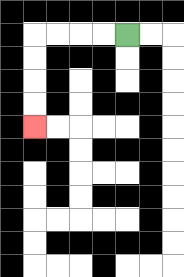{'start': '[5, 1]', 'end': '[1, 5]', 'path_directions': 'L,L,L,L,D,D,D,D', 'path_coordinates': '[[5, 1], [4, 1], [3, 1], [2, 1], [1, 1], [1, 2], [1, 3], [1, 4], [1, 5]]'}